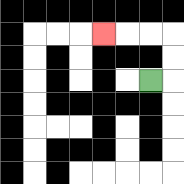{'start': '[6, 3]', 'end': '[4, 1]', 'path_directions': 'R,U,U,L,L,L', 'path_coordinates': '[[6, 3], [7, 3], [7, 2], [7, 1], [6, 1], [5, 1], [4, 1]]'}